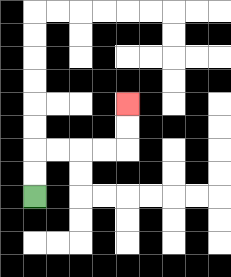{'start': '[1, 8]', 'end': '[5, 4]', 'path_directions': 'U,U,R,R,R,R,U,U', 'path_coordinates': '[[1, 8], [1, 7], [1, 6], [2, 6], [3, 6], [4, 6], [5, 6], [5, 5], [5, 4]]'}